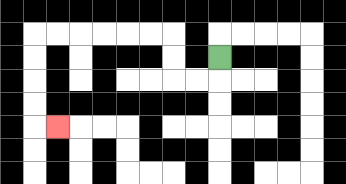{'start': '[9, 2]', 'end': '[2, 5]', 'path_directions': 'D,L,L,U,U,L,L,L,L,L,L,D,D,D,D,R', 'path_coordinates': '[[9, 2], [9, 3], [8, 3], [7, 3], [7, 2], [7, 1], [6, 1], [5, 1], [4, 1], [3, 1], [2, 1], [1, 1], [1, 2], [1, 3], [1, 4], [1, 5], [2, 5]]'}